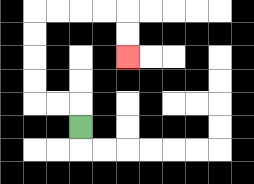{'start': '[3, 5]', 'end': '[5, 2]', 'path_directions': 'U,L,L,U,U,U,U,R,R,R,R,D,D', 'path_coordinates': '[[3, 5], [3, 4], [2, 4], [1, 4], [1, 3], [1, 2], [1, 1], [1, 0], [2, 0], [3, 0], [4, 0], [5, 0], [5, 1], [5, 2]]'}